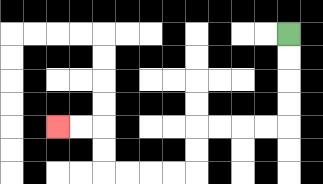{'start': '[12, 1]', 'end': '[2, 5]', 'path_directions': 'D,D,D,D,L,L,L,L,D,D,L,L,L,L,U,U,L,L', 'path_coordinates': '[[12, 1], [12, 2], [12, 3], [12, 4], [12, 5], [11, 5], [10, 5], [9, 5], [8, 5], [8, 6], [8, 7], [7, 7], [6, 7], [5, 7], [4, 7], [4, 6], [4, 5], [3, 5], [2, 5]]'}